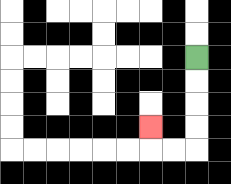{'start': '[8, 2]', 'end': '[6, 5]', 'path_directions': 'D,D,D,D,L,L,U', 'path_coordinates': '[[8, 2], [8, 3], [8, 4], [8, 5], [8, 6], [7, 6], [6, 6], [6, 5]]'}